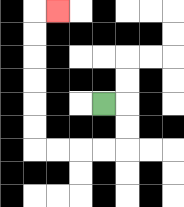{'start': '[4, 4]', 'end': '[2, 0]', 'path_directions': 'R,D,D,L,L,L,L,U,U,U,U,U,U,R', 'path_coordinates': '[[4, 4], [5, 4], [5, 5], [5, 6], [4, 6], [3, 6], [2, 6], [1, 6], [1, 5], [1, 4], [1, 3], [1, 2], [1, 1], [1, 0], [2, 0]]'}